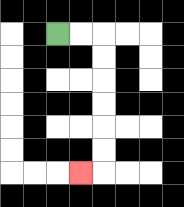{'start': '[2, 1]', 'end': '[3, 7]', 'path_directions': 'R,R,D,D,D,D,D,D,L', 'path_coordinates': '[[2, 1], [3, 1], [4, 1], [4, 2], [4, 3], [4, 4], [4, 5], [4, 6], [4, 7], [3, 7]]'}